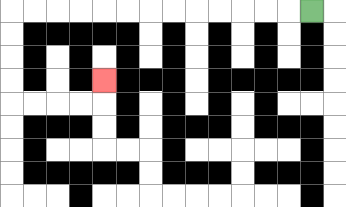{'start': '[13, 0]', 'end': '[4, 3]', 'path_directions': 'L,L,L,L,L,L,L,L,L,L,L,L,L,D,D,D,D,R,R,R,R,U', 'path_coordinates': '[[13, 0], [12, 0], [11, 0], [10, 0], [9, 0], [8, 0], [7, 0], [6, 0], [5, 0], [4, 0], [3, 0], [2, 0], [1, 0], [0, 0], [0, 1], [0, 2], [0, 3], [0, 4], [1, 4], [2, 4], [3, 4], [4, 4], [4, 3]]'}